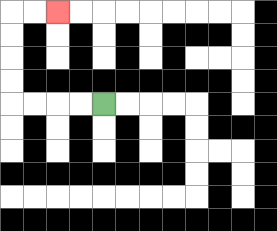{'start': '[4, 4]', 'end': '[2, 0]', 'path_directions': 'L,L,L,L,U,U,U,U,R,R', 'path_coordinates': '[[4, 4], [3, 4], [2, 4], [1, 4], [0, 4], [0, 3], [0, 2], [0, 1], [0, 0], [1, 0], [2, 0]]'}